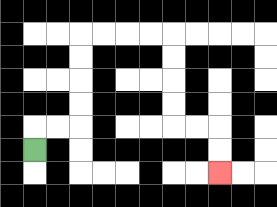{'start': '[1, 6]', 'end': '[9, 7]', 'path_directions': 'U,R,R,U,U,U,U,R,R,R,R,D,D,D,D,R,R,D,D', 'path_coordinates': '[[1, 6], [1, 5], [2, 5], [3, 5], [3, 4], [3, 3], [3, 2], [3, 1], [4, 1], [5, 1], [6, 1], [7, 1], [7, 2], [7, 3], [7, 4], [7, 5], [8, 5], [9, 5], [9, 6], [9, 7]]'}